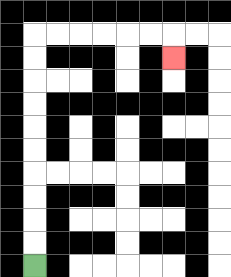{'start': '[1, 11]', 'end': '[7, 2]', 'path_directions': 'U,U,U,U,U,U,U,U,U,U,R,R,R,R,R,R,D', 'path_coordinates': '[[1, 11], [1, 10], [1, 9], [1, 8], [1, 7], [1, 6], [1, 5], [1, 4], [1, 3], [1, 2], [1, 1], [2, 1], [3, 1], [4, 1], [5, 1], [6, 1], [7, 1], [7, 2]]'}